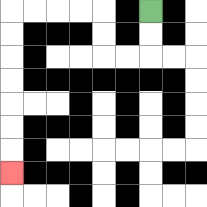{'start': '[6, 0]', 'end': '[0, 7]', 'path_directions': 'D,D,L,L,U,U,L,L,L,L,D,D,D,D,D,D,D', 'path_coordinates': '[[6, 0], [6, 1], [6, 2], [5, 2], [4, 2], [4, 1], [4, 0], [3, 0], [2, 0], [1, 0], [0, 0], [0, 1], [0, 2], [0, 3], [0, 4], [0, 5], [0, 6], [0, 7]]'}